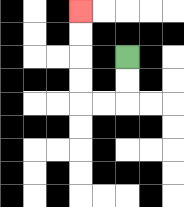{'start': '[5, 2]', 'end': '[3, 0]', 'path_directions': 'D,D,L,L,U,U,U,U', 'path_coordinates': '[[5, 2], [5, 3], [5, 4], [4, 4], [3, 4], [3, 3], [3, 2], [3, 1], [3, 0]]'}